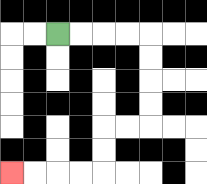{'start': '[2, 1]', 'end': '[0, 7]', 'path_directions': 'R,R,R,R,D,D,D,D,L,L,D,D,L,L,L,L', 'path_coordinates': '[[2, 1], [3, 1], [4, 1], [5, 1], [6, 1], [6, 2], [6, 3], [6, 4], [6, 5], [5, 5], [4, 5], [4, 6], [4, 7], [3, 7], [2, 7], [1, 7], [0, 7]]'}